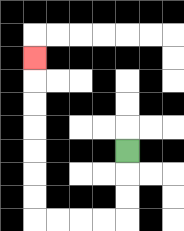{'start': '[5, 6]', 'end': '[1, 2]', 'path_directions': 'D,D,D,L,L,L,L,U,U,U,U,U,U,U', 'path_coordinates': '[[5, 6], [5, 7], [5, 8], [5, 9], [4, 9], [3, 9], [2, 9], [1, 9], [1, 8], [1, 7], [1, 6], [1, 5], [1, 4], [1, 3], [1, 2]]'}